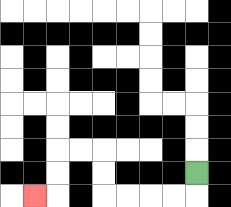{'start': '[8, 7]', 'end': '[1, 8]', 'path_directions': 'D,L,L,L,L,U,U,L,L,D,D,L', 'path_coordinates': '[[8, 7], [8, 8], [7, 8], [6, 8], [5, 8], [4, 8], [4, 7], [4, 6], [3, 6], [2, 6], [2, 7], [2, 8], [1, 8]]'}